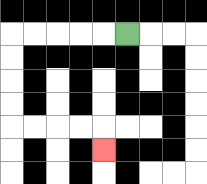{'start': '[5, 1]', 'end': '[4, 6]', 'path_directions': 'L,L,L,L,L,D,D,D,D,R,R,R,R,D', 'path_coordinates': '[[5, 1], [4, 1], [3, 1], [2, 1], [1, 1], [0, 1], [0, 2], [0, 3], [0, 4], [0, 5], [1, 5], [2, 5], [3, 5], [4, 5], [4, 6]]'}